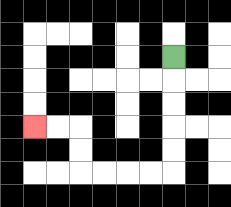{'start': '[7, 2]', 'end': '[1, 5]', 'path_directions': 'D,D,D,D,D,L,L,L,L,U,U,L,L', 'path_coordinates': '[[7, 2], [7, 3], [7, 4], [7, 5], [7, 6], [7, 7], [6, 7], [5, 7], [4, 7], [3, 7], [3, 6], [3, 5], [2, 5], [1, 5]]'}